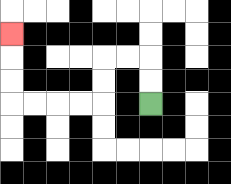{'start': '[6, 4]', 'end': '[0, 1]', 'path_directions': 'U,U,L,L,D,D,L,L,L,L,U,U,U', 'path_coordinates': '[[6, 4], [6, 3], [6, 2], [5, 2], [4, 2], [4, 3], [4, 4], [3, 4], [2, 4], [1, 4], [0, 4], [0, 3], [0, 2], [0, 1]]'}